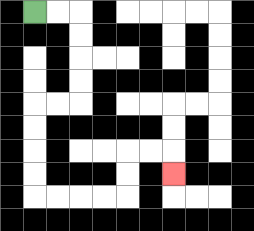{'start': '[1, 0]', 'end': '[7, 7]', 'path_directions': 'R,R,D,D,D,D,L,L,D,D,D,D,R,R,R,R,U,U,R,R,D', 'path_coordinates': '[[1, 0], [2, 0], [3, 0], [3, 1], [3, 2], [3, 3], [3, 4], [2, 4], [1, 4], [1, 5], [1, 6], [1, 7], [1, 8], [2, 8], [3, 8], [4, 8], [5, 8], [5, 7], [5, 6], [6, 6], [7, 6], [7, 7]]'}